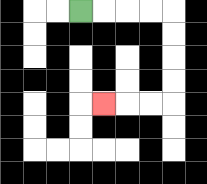{'start': '[3, 0]', 'end': '[4, 4]', 'path_directions': 'R,R,R,R,D,D,D,D,L,L,L', 'path_coordinates': '[[3, 0], [4, 0], [5, 0], [6, 0], [7, 0], [7, 1], [7, 2], [7, 3], [7, 4], [6, 4], [5, 4], [4, 4]]'}